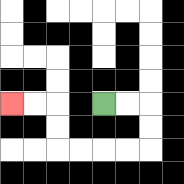{'start': '[4, 4]', 'end': '[0, 4]', 'path_directions': 'R,R,D,D,L,L,L,L,U,U,L,L', 'path_coordinates': '[[4, 4], [5, 4], [6, 4], [6, 5], [6, 6], [5, 6], [4, 6], [3, 6], [2, 6], [2, 5], [2, 4], [1, 4], [0, 4]]'}